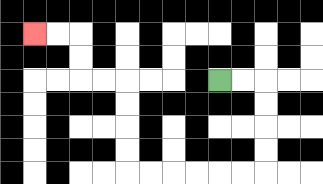{'start': '[9, 3]', 'end': '[1, 1]', 'path_directions': 'R,R,D,D,D,D,L,L,L,L,L,L,U,U,U,U,L,L,U,U,L,L', 'path_coordinates': '[[9, 3], [10, 3], [11, 3], [11, 4], [11, 5], [11, 6], [11, 7], [10, 7], [9, 7], [8, 7], [7, 7], [6, 7], [5, 7], [5, 6], [5, 5], [5, 4], [5, 3], [4, 3], [3, 3], [3, 2], [3, 1], [2, 1], [1, 1]]'}